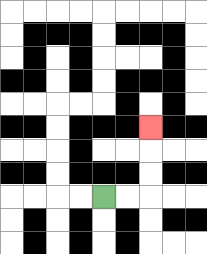{'start': '[4, 8]', 'end': '[6, 5]', 'path_directions': 'R,R,U,U,U', 'path_coordinates': '[[4, 8], [5, 8], [6, 8], [6, 7], [6, 6], [6, 5]]'}